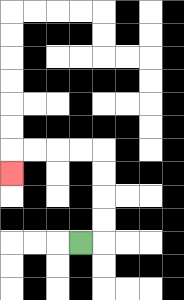{'start': '[3, 10]', 'end': '[0, 7]', 'path_directions': 'R,U,U,U,U,L,L,L,L,D', 'path_coordinates': '[[3, 10], [4, 10], [4, 9], [4, 8], [4, 7], [4, 6], [3, 6], [2, 6], [1, 6], [0, 6], [0, 7]]'}